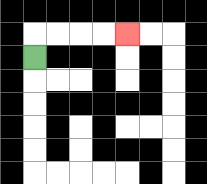{'start': '[1, 2]', 'end': '[5, 1]', 'path_directions': 'U,R,R,R,R', 'path_coordinates': '[[1, 2], [1, 1], [2, 1], [3, 1], [4, 1], [5, 1]]'}